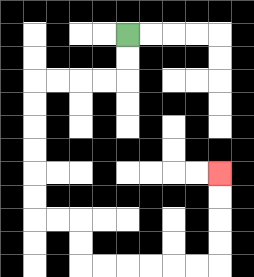{'start': '[5, 1]', 'end': '[9, 7]', 'path_directions': 'D,D,L,L,L,L,D,D,D,D,D,D,R,R,D,D,R,R,R,R,R,R,U,U,U,U', 'path_coordinates': '[[5, 1], [5, 2], [5, 3], [4, 3], [3, 3], [2, 3], [1, 3], [1, 4], [1, 5], [1, 6], [1, 7], [1, 8], [1, 9], [2, 9], [3, 9], [3, 10], [3, 11], [4, 11], [5, 11], [6, 11], [7, 11], [8, 11], [9, 11], [9, 10], [9, 9], [9, 8], [9, 7]]'}